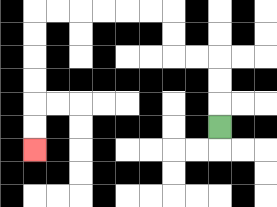{'start': '[9, 5]', 'end': '[1, 6]', 'path_directions': 'U,U,U,L,L,U,U,L,L,L,L,L,L,D,D,D,D,D,D', 'path_coordinates': '[[9, 5], [9, 4], [9, 3], [9, 2], [8, 2], [7, 2], [7, 1], [7, 0], [6, 0], [5, 0], [4, 0], [3, 0], [2, 0], [1, 0], [1, 1], [1, 2], [1, 3], [1, 4], [1, 5], [1, 6]]'}